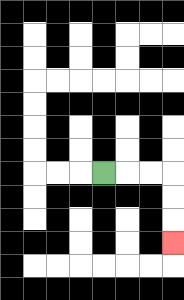{'start': '[4, 7]', 'end': '[7, 10]', 'path_directions': 'R,R,R,D,D,D', 'path_coordinates': '[[4, 7], [5, 7], [6, 7], [7, 7], [7, 8], [7, 9], [7, 10]]'}